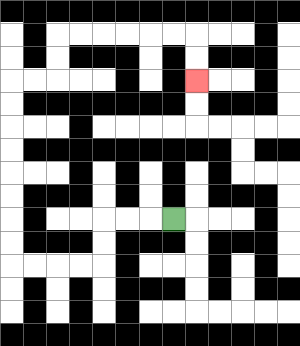{'start': '[7, 9]', 'end': '[8, 3]', 'path_directions': 'L,L,L,D,D,L,L,L,L,U,U,U,U,U,U,U,U,R,R,U,U,R,R,R,R,R,R,D,D', 'path_coordinates': '[[7, 9], [6, 9], [5, 9], [4, 9], [4, 10], [4, 11], [3, 11], [2, 11], [1, 11], [0, 11], [0, 10], [0, 9], [0, 8], [0, 7], [0, 6], [0, 5], [0, 4], [0, 3], [1, 3], [2, 3], [2, 2], [2, 1], [3, 1], [4, 1], [5, 1], [6, 1], [7, 1], [8, 1], [8, 2], [8, 3]]'}